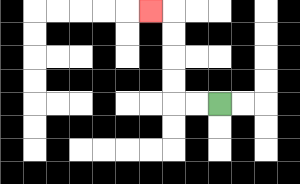{'start': '[9, 4]', 'end': '[6, 0]', 'path_directions': 'L,L,U,U,U,U,L', 'path_coordinates': '[[9, 4], [8, 4], [7, 4], [7, 3], [7, 2], [7, 1], [7, 0], [6, 0]]'}